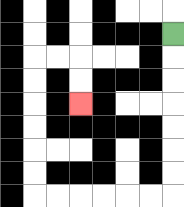{'start': '[7, 1]', 'end': '[3, 4]', 'path_directions': 'D,D,D,D,D,D,D,L,L,L,L,L,L,U,U,U,U,U,U,R,R,D,D', 'path_coordinates': '[[7, 1], [7, 2], [7, 3], [7, 4], [7, 5], [7, 6], [7, 7], [7, 8], [6, 8], [5, 8], [4, 8], [3, 8], [2, 8], [1, 8], [1, 7], [1, 6], [1, 5], [1, 4], [1, 3], [1, 2], [2, 2], [3, 2], [3, 3], [3, 4]]'}